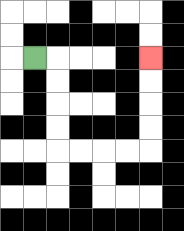{'start': '[1, 2]', 'end': '[6, 2]', 'path_directions': 'R,D,D,D,D,R,R,R,R,U,U,U,U', 'path_coordinates': '[[1, 2], [2, 2], [2, 3], [2, 4], [2, 5], [2, 6], [3, 6], [4, 6], [5, 6], [6, 6], [6, 5], [6, 4], [6, 3], [6, 2]]'}